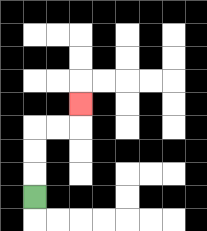{'start': '[1, 8]', 'end': '[3, 4]', 'path_directions': 'U,U,U,R,R,U', 'path_coordinates': '[[1, 8], [1, 7], [1, 6], [1, 5], [2, 5], [3, 5], [3, 4]]'}